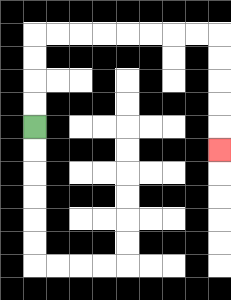{'start': '[1, 5]', 'end': '[9, 6]', 'path_directions': 'U,U,U,U,R,R,R,R,R,R,R,R,D,D,D,D,D', 'path_coordinates': '[[1, 5], [1, 4], [1, 3], [1, 2], [1, 1], [2, 1], [3, 1], [4, 1], [5, 1], [6, 1], [7, 1], [8, 1], [9, 1], [9, 2], [9, 3], [9, 4], [9, 5], [9, 6]]'}